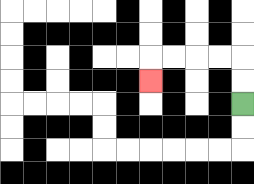{'start': '[10, 4]', 'end': '[6, 3]', 'path_directions': 'U,U,L,L,L,L,D', 'path_coordinates': '[[10, 4], [10, 3], [10, 2], [9, 2], [8, 2], [7, 2], [6, 2], [6, 3]]'}